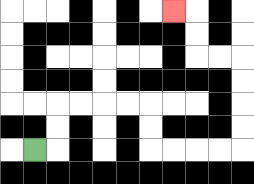{'start': '[1, 6]', 'end': '[7, 0]', 'path_directions': 'R,U,U,R,R,R,R,D,D,R,R,R,R,U,U,U,U,L,L,U,U,L', 'path_coordinates': '[[1, 6], [2, 6], [2, 5], [2, 4], [3, 4], [4, 4], [5, 4], [6, 4], [6, 5], [6, 6], [7, 6], [8, 6], [9, 6], [10, 6], [10, 5], [10, 4], [10, 3], [10, 2], [9, 2], [8, 2], [8, 1], [8, 0], [7, 0]]'}